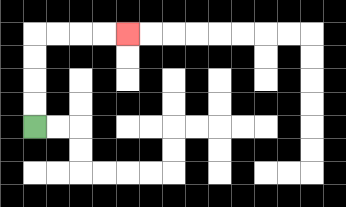{'start': '[1, 5]', 'end': '[5, 1]', 'path_directions': 'U,U,U,U,R,R,R,R', 'path_coordinates': '[[1, 5], [1, 4], [1, 3], [1, 2], [1, 1], [2, 1], [3, 1], [4, 1], [5, 1]]'}